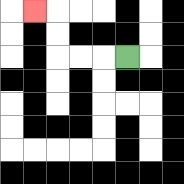{'start': '[5, 2]', 'end': '[1, 0]', 'path_directions': 'L,L,L,U,U,L', 'path_coordinates': '[[5, 2], [4, 2], [3, 2], [2, 2], [2, 1], [2, 0], [1, 0]]'}